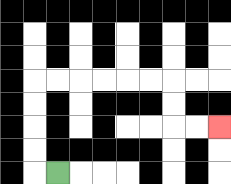{'start': '[2, 7]', 'end': '[9, 5]', 'path_directions': 'L,U,U,U,U,R,R,R,R,R,R,D,D,R,R', 'path_coordinates': '[[2, 7], [1, 7], [1, 6], [1, 5], [1, 4], [1, 3], [2, 3], [3, 3], [4, 3], [5, 3], [6, 3], [7, 3], [7, 4], [7, 5], [8, 5], [9, 5]]'}